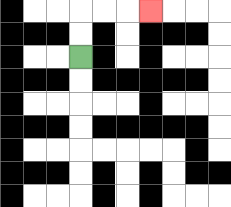{'start': '[3, 2]', 'end': '[6, 0]', 'path_directions': 'U,U,R,R,R', 'path_coordinates': '[[3, 2], [3, 1], [3, 0], [4, 0], [5, 0], [6, 0]]'}